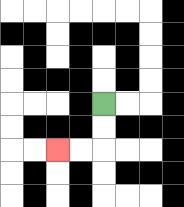{'start': '[4, 4]', 'end': '[2, 6]', 'path_directions': 'D,D,L,L', 'path_coordinates': '[[4, 4], [4, 5], [4, 6], [3, 6], [2, 6]]'}